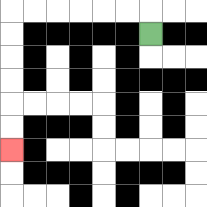{'start': '[6, 1]', 'end': '[0, 6]', 'path_directions': 'U,L,L,L,L,L,L,D,D,D,D,D,D', 'path_coordinates': '[[6, 1], [6, 0], [5, 0], [4, 0], [3, 0], [2, 0], [1, 0], [0, 0], [0, 1], [0, 2], [0, 3], [0, 4], [0, 5], [0, 6]]'}